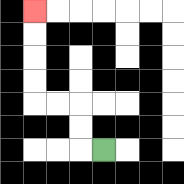{'start': '[4, 6]', 'end': '[1, 0]', 'path_directions': 'L,U,U,L,L,U,U,U,U', 'path_coordinates': '[[4, 6], [3, 6], [3, 5], [3, 4], [2, 4], [1, 4], [1, 3], [1, 2], [1, 1], [1, 0]]'}